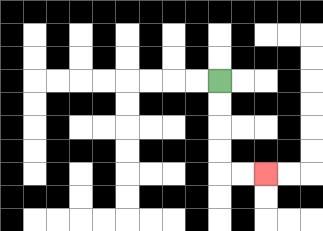{'start': '[9, 3]', 'end': '[11, 7]', 'path_directions': 'D,D,D,D,R,R', 'path_coordinates': '[[9, 3], [9, 4], [9, 5], [9, 6], [9, 7], [10, 7], [11, 7]]'}